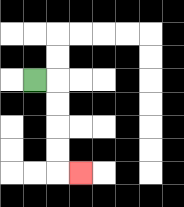{'start': '[1, 3]', 'end': '[3, 7]', 'path_directions': 'R,D,D,D,D,R', 'path_coordinates': '[[1, 3], [2, 3], [2, 4], [2, 5], [2, 6], [2, 7], [3, 7]]'}